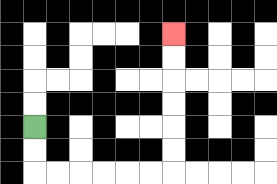{'start': '[1, 5]', 'end': '[7, 1]', 'path_directions': 'D,D,R,R,R,R,R,R,U,U,U,U,U,U', 'path_coordinates': '[[1, 5], [1, 6], [1, 7], [2, 7], [3, 7], [4, 7], [5, 7], [6, 7], [7, 7], [7, 6], [7, 5], [7, 4], [7, 3], [7, 2], [7, 1]]'}